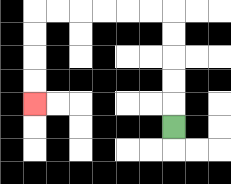{'start': '[7, 5]', 'end': '[1, 4]', 'path_directions': 'U,U,U,U,U,L,L,L,L,L,L,D,D,D,D', 'path_coordinates': '[[7, 5], [7, 4], [7, 3], [7, 2], [7, 1], [7, 0], [6, 0], [5, 0], [4, 0], [3, 0], [2, 0], [1, 0], [1, 1], [1, 2], [1, 3], [1, 4]]'}